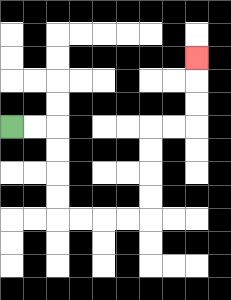{'start': '[0, 5]', 'end': '[8, 2]', 'path_directions': 'R,R,D,D,D,D,R,R,R,R,U,U,U,U,R,R,U,U,U', 'path_coordinates': '[[0, 5], [1, 5], [2, 5], [2, 6], [2, 7], [2, 8], [2, 9], [3, 9], [4, 9], [5, 9], [6, 9], [6, 8], [6, 7], [6, 6], [6, 5], [7, 5], [8, 5], [8, 4], [8, 3], [8, 2]]'}